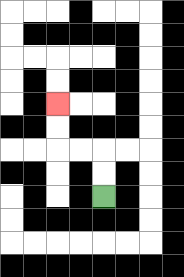{'start': '[4, 8]', 'end': '[2, 4]', 'path_directions': 'U,U,L,L,U,U', 'path_coordinates': '[[4, 8], [4, 7], [4, 6], [3, 6], [2, 6], [2, 5], [2, 4]]'}